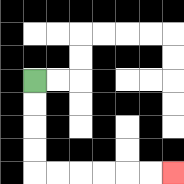{'start': '[1, 3]', 'end': '[7, 7]', 'path_directions': 'D,D,D,D,R,R,R,R,R,R', 'path_coordinates': '[[1, 3], [1, 4], [1, 5], [1, 6], [1, 7], [2, 7], [3, 7], [4, 7], [5, 7], [6, 7], [7, 7]]'}